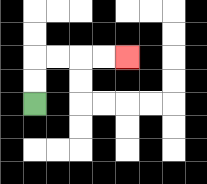{'start': '[1, 4]', 'end': '[5, 2]', 'path_directions': 'U,U,R,R,R,R', 'path_coordinates': '[[1, 4], [1, 3], [1, 2], [2, 2], [3, 2], [4, 2], [5, 2]]'}